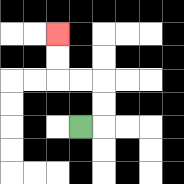{'start': '[3, 5]', 'end': '[2, 1]', 'path_directions': 'R,U,U,L,L,U,U', 'path_coordinates': '[[3, 5], [4, 5], [4, 4], [4, 3], [3, 3], [2, 3], [2, 2], [2, 1]]'}